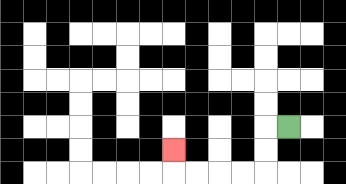{'start': '[12, 5]', 'end': '[7, 6]', 'path_directions': 'L,D,D,L,L,L,L,U', 'path_coordinates': '[[12, 5], [11, 5], [11, 6], [11, 7], [10, 7], [9, 7], [8, 7], [7, 7], [7, 6]]'}